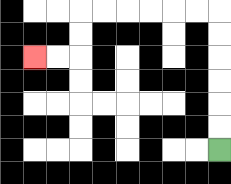{'start': '[9, 6]', 'end': '[1, 2]', 'path_directions': 'U,U,U,U,U,U,L,L,L,L,L,L,D,D,L,L', 'path_coordinates': '[[9, 6], [9, 5], [9, 4], [9, 3], [9, 2], [9, 1], [9, 0], [8, 0], [7, 0], [6, 0], [5, 0], [4, 0], [3, 0], [3, 1], [3, 2], [2, 2], [1, 2]]'}